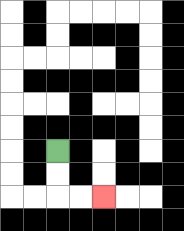{'start': '[2, 6]', 'end': '[4, 8]', 'path_directions': 'D,D,R,R', 'path_coordinates': '[[2, 6], [2, 7], [2, 8], [3, 8], [4, 8]]'}